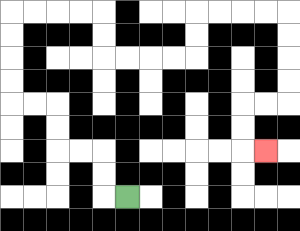{'start': '[5, 8]', 'end': '[11, 6]', 'path_directions': 'L,U,U,L,L,U,U,L,L,U,U,U,U,R,R,R,R,D,D,R,R,R,R,U,U,R,R,R,R,D,D,D,D,L,L,D,D,R', 'path_coordinates': '[[5, 8], [4, 8], [4, 7], [4, 6], [3, 6], [2, 6], [2, 5], [2, 4], [1, 4], [0, 4], [0, 3], [0, 2], [0, 1], [0, 0], [1, 0], [2, 0], [3, 0], [4, 0], [4, 1], [4, 2], [5, 2], [6, 2], [7, 2], [8, 2], [8, 1], [8, 0], [9, 0], [10, 0], [11, 0], [12, 0], [12, 1], [12, 2], [12, 3], [12, 4], [11, 4], [10, 4], [10, 5], [10, 6], [11, 6]]'}